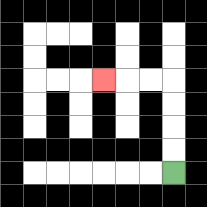{'start': '[7, 7]', 'end': '[4, 3]', 'path_directions': 'U,U,U,U,L,L,L', 'path_coordinates': '[[7, 7], [7, 6], [7, 5], [7, 4], [7, 3], [6, 3], [5, 3], [4, 3]]'}